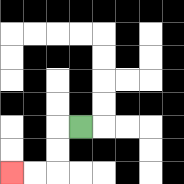{'start': '[3, 5]', 'end': '[0, 7]', 'path_directions': 'L,D,D,L,L', 'path_coordinates': '[[3, 5], [2, 5], [2, 6], [2, 7], [1, 7], [0, 7]]'}